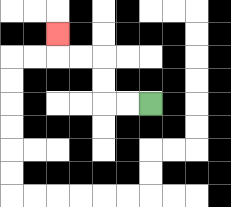{'start': '[6, 4]', 'end': '[2, 1]', 'path_directions': 'L,L,U,U,L,L,U', 'path_coordinates': '[[6, 4], [5, 4], [4, 4], [4, 3], [4, 2], [3, 2], [2, 2], [2, 1]]'}